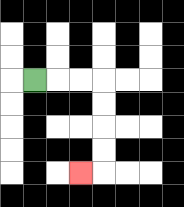{'start': '[1, 3]', 'end': '[3, 7]', 'path_directions': 'R,R,R,D,D,D,D,L', 'path_coordinates': '[[1, 3], [2, 3], [3, 3], [4, 3], [4, 4], [4, 5], [4, 6], [4, 7], [3, 7]]'}